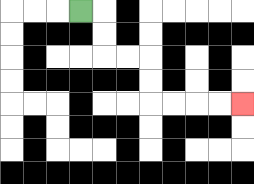{'start': '[3, 0]', 'end': '[10, 4]', 'path_directions': 'R,D,D,R,R,D,D,R,R,R,R', 'path_coordinates': '[[3, 0], [4, 0], [4, 1], [4, 2], [5, 2], [6, 2], [6, 3], [6, 4], [7, 4], [8, 4], [9, 4], [10, 4]]'}